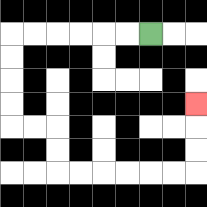{'start': '[6, 1]', 'end': '[8, 4]', 'path_directions': 'L,L,L,L,L,L,D,D,D,D,R,R,D,D,R,R,R,R,R,R,U,U,U', 'path_coordinates': '[[6, 1], [5, 1], [4, 1], [3, 1], [2, 1], [1, 1], [0, 1], [0, 2], [0, 3], [0, 4], [0, 5], [1, 5], [2, 5], [2, 6], [2, 7], [3, 7], [4, 7], [5, 7], [6, 7], [7, 7], [8, 7], [8, 6], [8, 5], [8, 4]]'}